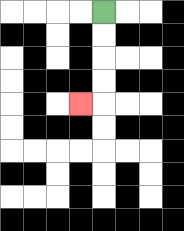{'start': '[4, 0]', 'end': '[3, 4]', 'path_directions': 'D,D,D,D,L', 'path_coordinates': '[[4, 0], [4, 1], [4, 2], [4, 3], [4, 4], [3, 4]]'}